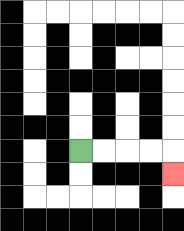{'start': '[3, 6]', 'end': '[7, 7]', 'path_directions': 'R,R,R,R,D', 'path_coordinates': '[[3, 6], [4, 6], [5, 6], [6, 6], [7, 6], [7, 7]]'}